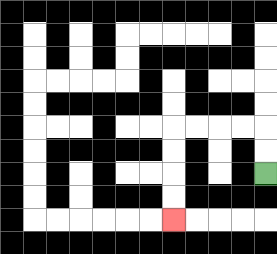{'start': '[11, 7]', 'end': '[7, 9]', 'path_directions': 'U,U,L,L,L,L,D,D,D,D', 'path_coordinates': '[[11, 7], [11, 6], [11, 5], [10, 5], [9, 5], [8, 5], [7, 5], [7, 6], [7, 7], [7, 8], [7, 9]]'}